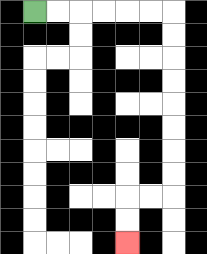{'start': '[1, 0]', 'end': '[5, 10]', 'path_directions': 'R,R,R,R,R,R,D,D,D,D,D,D,D,D,L,L,D,D', 'path_coordinates': '[[1, 0], [2, 0], [3, 0], [4, 0], [5, 0], [6, 0], [7, 0], [7, 1], [7, 2], [7, 3], [7, 4], [7, 5], [7, 6], [7, 7], [7, 8], [6, 8], [5, 8], [5, 9], [5, 10]]'}